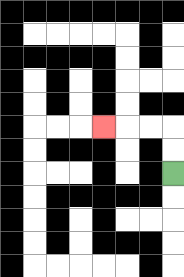{'start': '[7, 7]', 'end': '[4, 5]', 'path_directions': 'U,U,L,L,L', 'path_coordinates': '[[7, 7], [7, 6], [7, 5], [6, 5], [5, 5], [4, 5]]'}